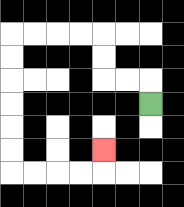{'start': '[6, 4]', 'end': '[4, 6]', 'path_directions': 'U,L,L,U,U,L,L,L,L,D,D,D,D,D,D,R,R,R,R,U', 'path_coordinates': '[[6, 4], [6, 3], [5, 3], [4, 3], [4, 2], [4, 1], [3, 1], [2, 1], [1, 1], [0, 1], [0, 2], [0, 3], [0, 4], [0, 5], [0, 6], [0, 7], [1, 7], [2, 7], [3, 7], [4, 7], [4, 6]]'}